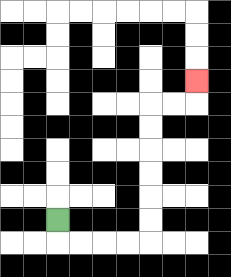{'start': '[2, 9]', 'end': '[8, 3]', 'path_directions': 'D,R,R,R,R,U,U,U,U,U,U,R,R,U', 'path_coordinates': '[[2, 9], [2, 10], [3, 10], [4, 10], [5, 10], [6, 10], [6, 9], [6, 8], [6, 7], [6, 6], [6, 5], [6, 4], [7, 4], [8, 4], [8, 3]]'}